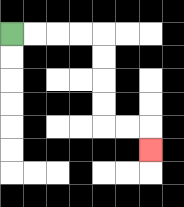{'start': '[0, 1]', 'end': '[6, 6]', 'path_directions': 'R,R,R,R,D,D,D,D,R,R,D', 'path_coordinates': '[[0, 1], [1, 1], [2, 1], [3, 1], [4, 1], [4, 2], [4, 3], [4, 4], [4, 5], [5, 5], [6, 5], [6, 6]]'}